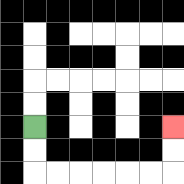{'start': '[1, 5]', 'end': '[7, 5]', 'path_directions': 'D,D,R,R,R,R,R,R,U,U', 'path_coordinates': '[[1, 5], [1, 6], [1, 7], [2, 7], [3, 7], [4, 7], [5, 7], [6, 7], [7, 7], [7, 6], [7, 5]]'}